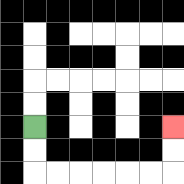{'start': '[1, 5]', 'end': '[7, 5]', 'path_directions': 'D,D,R,R,R,R,R,R,U,U', 'path_coordinates': '[[1, 5], [1, 6], [1, 7], [2, 7], [3, 7], [4, 7], [5, 7], [6, 7], [7, 7], [7, 6], [7, 5]]'}